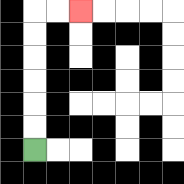{'start': '[1, 6]', 'end': '[3, 0]', 'path_directions': 'U,U,U,U,U,U,R,R', 'path_coordinates': '[[1, 6], [1, 5], [1, 4], [1, 3], [1, 2], [1, 1], [1, 0], [2, 0], [3, 0]]'}